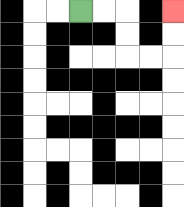{'start': '[3, 0]', 'end': '[7, 0]', 'path_directions': 'R,R,D,D,R,R,U,U', 'path_coordinates': '[[3, 0], [4, 0], [5, 0], [5, 1], [5, 2], [6, 2], [7, 2], [7, 1], [7, 0]]'}